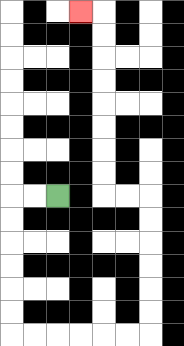{'start': '[2, 8]', 'end': '[3, 0]', 'path_directions': 'L,L,D,D,D,D,D,D,R,R,R,R,R,R,U,U,U,U,U,U,L,L,U,U,U,U,U,U,U,U,L', 'path_coordinates': '[[2, 8], [1, 8], [0, 8], [0, 9], [0, 10], [0, 11], [0, 12], [0, 13], [0, 14], [1, 14], [2, 14], [3, 14], [4, 14], [5, 14], [6, 14], [6, 13], [6, 12], [6, 11], [6, 10], [6, 9], [6, 8], [5, 8], [4, 8], [4, 7], [4, 6], [4, 5], [4, 4], [4, 3], [4, 2], [4, 1], [4, 0], [3, 0]]'}